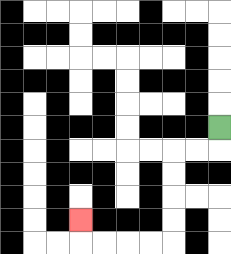{'start': '[9, 5]', 'end': '[3, 9]', 'path_directions': 'D,L,L,D,D,D,D,L,L,L,L,U', 'path_coordinates': '[[9, 5], [9, 6], [8, 6], [7, 6], [7, 7], [7, 8], [7, 9], [7, 10], [6, 10], [5, 10], [4, 10], [3, 10], [3, 9]]'}